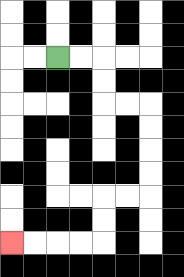{'start': '[2, 2]', 'end': '[0, 10]', 'path_directions': 'R,R,D,D,R,R,D,D,D,D,L,L,D,D,L,L,L,L', 'path_coordinates': '[[2, 2], [3, 2], [4, 2], [4, 3], [4, 4], [5, 4], [6, 4], [6, 5], [6, 6], [6, 7], [6, 8], [5, 8], [4, 8], [4, 9], [4, 10], [3, 10], [2, 10], [1, 10], [0, 10]]'}